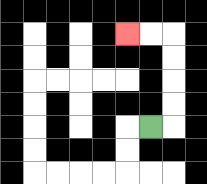{'start': '[6, 5]', 'end': '[5, 1]', 'path_directions': 'R,U,U,U,U,L,L', 'path_coordinates': '[[6, 5], [7, 5], [7, 4], [7, 3], [7, 2], [7, 1], [6, 1], [5, 1]]'}